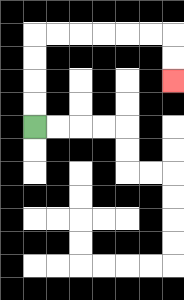{'start': '[1, 5]', 'end': '[7, 3]', 'path_directions': 'U,U,U,U,R,R,R,R,R,R,D,D', 'path_coordinates': '[[1, 5], [1, 4], [1, 3], [1, 2], [1, 1], [2, 1], [3, 1], [4, 1], [5, 1], [6, 1], [7, 1], [7, 2], [7, 3]]'}